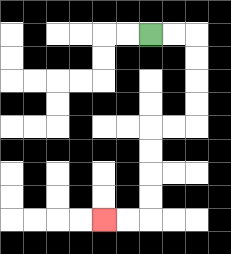{'start': '[6, 1]', 'end': '[4, 9]', 'path_directions': 'R,R,D,D,D,D,L,L,D,D,D,D,L,L', 'path_coordinates': '[[6, 1], [7, 1], [8, 1], [8, 2], [8, 3], [8, 4], [8, 5], [7, 5], [6, 5], [6, 6], [6, 7], [6, 8], [6, 9], [5, 9], [4, 9]]'}